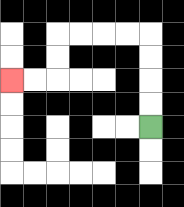{'start': '[6, 5]', 'end': '[0, 3]', 'path_directions': 'U,U,U,U,L,L,L,L,D,D,L,L', 'path_coordinates': '[[6, 5], [6, 4], [6, 3], [6, 2], [6, 1], [5, 1], [4, 1], [3, 1], [2, 1], [2, 2], [2, 3], [1, 3], [0, 3]]'}